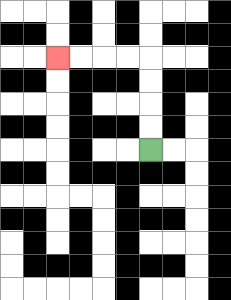{'start': '[6, 6]', 'end': '[2, 2]', 'path_directions': 'U,U,U,U,L,L,L,L', 'path_coordinates': '[[6, 6], [6, 5], [6, 4], [6, 3], [6, 2], [5, 2], [4, 2], [3, 2], [2, 2]]'}